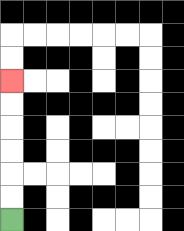{'start': '[0, 9]', 'end': '[0, 3]', 'path_directions': 'U,U,U,U,U,U', 'path_coordinates': '[[0, 9], [0, 8], [0, 7], [0, 6], [0, 5], [0, 4], [0, 3]]'}